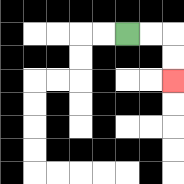{'start': '[5, 1]', 'end': '[7, 3]', 'path_directions': 'R,R,D,D', 'path_coordinates': '[[5, 1], [6, 1], [7, 1], [7, 2], [7, 3]]'}